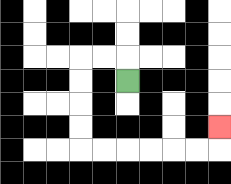{'start': '[5, 3]', 'end': '[9, 5]', 'path_directions': 'U,L,L,D,D,D,D,R,R,R,R,R,R,U', 'path_coordinates': '[[5, 3], [5, 2], [4, 2], [3, 2], [3, 3], [3, 4], [3, 5], [3, 6], [4, 6], [5, 6], [6, 6], [7, 6], [8, 6], [9, 6], [9, 5]]'}